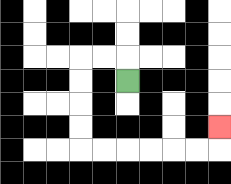{'start': '[5, 3]', 'end': '[9, 5]', 'path_directions': 'U,L,L,D,D,D,D,R,R,R,R,R,R,U', 'path_coordinates': '[[5, 3], [5, 2], [4, 2], [3, 2], [3, 3], [3, 4], [3, 5], [3, 6], [4, 6], [5, 6], [6, 6], [7, 6], [8, 6], [9, 6], [9, 5]]'}